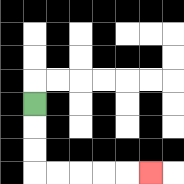{'start': '[1, 4]', 'end': '[6, 7]', 'path_directions': 'D,D,D,R,R,R,R,R', 'path_coordinates': '[[1, 4], [1, 5], [1, 6], [1, 7], [2, 7], [3, 7], [4, 7], [5, 7], [6, 7]]'}